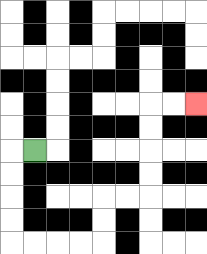{'start': '[1, 6]', 'end': '[8, 4]', 'path_directions': 'L,D,D,D,D,R,R,R,R,U,U,R,R,U,U,U,U,R,R', 'path_coordinates': '[[1, 6], [0, 6], [0, 7], [0, 8], [0, 9], [0, 10], [1, 10], [2, 10], [3, 10], [4, 10], [4, 9], [4, 8], [5, 8], [6, 8], [6, 7], [6, 6], [6, 5], [6, 4], [7, 4], [8, 4]]'}